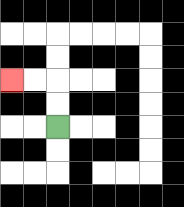{'start': '[2, 5]', 'end': '[0, 3]', 'path_directions': 'U,U,L,L', 'path_coordinates': '[[2, 5], [2, 4], [2, 3], [1, 3], [0, 3]]'}